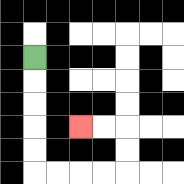{'start': '[1, 2]', 'end': '[3, 5]', 'path_directions': 'D,D,D,D,D,R,R,R,R,U,U,L,L', 'path_coordinates': '[[1, 2], [1, 3], [1, 4], [1, 5], [1, 6], [1, 7], [2, 7], [3, 7], [4, 7], [5, 7], [5, 6], [5, 5], [4, 5], [3, 5]]'}